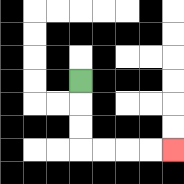{'start': '[3, 3]', 'end': '[7, 6]', 'path_directions': 'D,D,D,R,R,R,R', 'path_coordinates': '[[3, 3], [3, 4], [3, 5], [3, 6], [4, 6], [5, 6], [6, 6], [7, 6]]'}